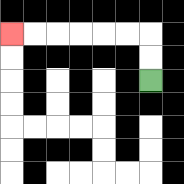{'start': '[6, 3]', 'end': '[0, 1]', 'path_directions': 'U,U,L,L,L,L,L,L', 'path_coordinates': '[[6, 3], [6, 2], [6, 1], [5, 1], [4, 1], [3, 1], [2, 1], [1, 1], [0, 1]]'}